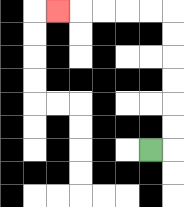{'start': '[6, 6]', 'end': '[2, 0]', 'path_directions': 'R,U,U,U,U,U,U,L,L,L,L,L', 'path_coordinates': '[[6, 6], [7, 6], [7, 5], [7, 4], [7, 3], [7, 2], [7, 1], [7, 0], [6, 0], [5, 0], [4, 0], [3, 0], [2, 0]]'}